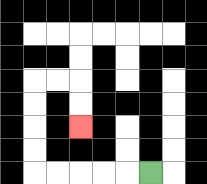{'start': '[6, 7]', 'end': '[3, 5]', 'path_directions': 'L,L,L,L,L,U,U,U,U,R,R,D,D', 'path_coordinates': '[[6, 7], [5, 7], [4, 7], [3, 7], [2, 7], [1, 7], [1, 6], [1, 5], [1, 4], [1, 3], [2, 3], [3, 3], [3, 4], [3, 5]]'}